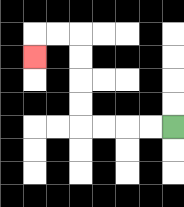{'start': '[7, 5]', 'end': '[1, 2]', 'path_directions': 'L,L,L,L,U,U,U,U,L,L,D', 'path_coordinates': '[[7, 5], [6, 5], [5, 5], [4, 5], [3, 5], [3, 4], [3, 3], [3, 2], [3, 1], [2, 1], [1, 1], [1, 2]]'}